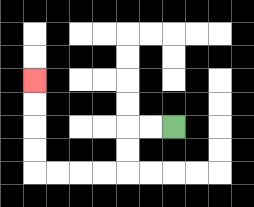{'start': '[7, 5]', 'end': '[1, 3]', 'path_directions': 'L,L,D,D,L,L,L,L,U,U,U,U', 'path_coordinates': '[[7, 5], [6, 5], [5, 5], [5, 6], [5, 7], [4, 7], [3, 7], [2, 7], [1, 7], [1, 6], [1, 5], [1, 4], [1, 3]]'}